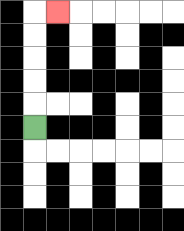{'start': '[1, 5]', 'end': '[2, 0]', 'path_directions': 'U,U,U,U,U,R', 'path_coordinates': '[[1, 5], [1, 4], [1, 3], [1, 2], [1, 1], [1, 0], [2, 0]]'}